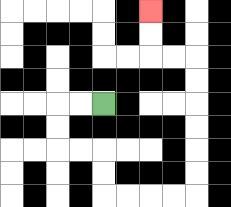{'start': '[4, 4]', 'end': '[6, 0]', 'path_directions': 'L,L,D,D,R,R,D,D,R,R,R,R,U,U,U,U,U,U,L,L,U,U', 'path_coordinates': '[[4, 4], [3, 4], [2, 4], [2, 5], [2, 6], [3, 6], [4, 6], [4, 7], [4, 8], [5, 8], [6, 8], [7, 8], [8, 8], [8, 7], [8, 6], [8, 5], [8, 4], [8, 3], [8, 2], [7, 2], [6, 2], [6, 1], [6, 0]]'}